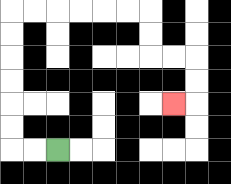{'start': '[2, 6]', 'end': '[7, 4]', 'path_directions': 'L,L,U,U,U,U,U,U,R,R,R,R,R,R,D,D,R,R,D,D,L', 'path_coordinates': '[[2, 6], [1, 6], [0, 6], [0, 5], [0, 4], [0, 3], [0, 2], [0, 1], [0, 0], [1, 0], [2, 0], [3, 0], [4, 0], [5, 0], [6, 0], [6, 1], [6, 2], [7, 2], [8, 2], [8, 3], [8, 4], [7, 4]]'}